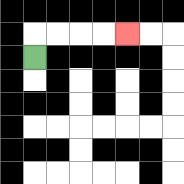{'start': '[1, 2]', 'end': '[5, 1]', 'path_directions': 'U,R,R,R,R', 'path_coordinates': '[[1, 2], [1, 1], [2, 1], [3, 1], [4, 1], [5, 1]]'}